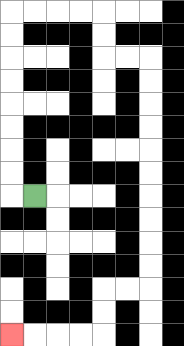{'start': '[1, 8]', 'end': '[0, 14]', 'path_directions': 'L,U,U,U,U,U,U,U,U,R,R,R,R,D,D,R,R,D,D,D,D,D,D,D,D,D,D,L,L,D,D,L,L,L,L', 'path_coordinates': '[[1, 8], [0, 8], [0, 7], [0, 6], [0, 5], [0, 4], [0, 3], [0, 2], [0, 1], [0, 0], [1, 0], [2, 0], [3, 0], [4, 0], [4, 1], [4, 2], [5, 2], [6, 2], [6, 3], [6, 4], [6, 5], [6, 6], [6, 7], [6, 8], [6, 9], [6, 10], [6, 11], [6, 12], [5, 12], [4, 12], [4, 13], [4, 14], [3, 14], [2, 14], [1, 14], [0, 14]]'}